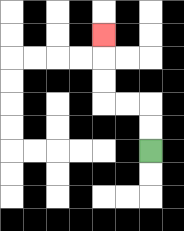{'start': '[6, 6]', 'end': '[4, 1]', 'path_directions': 'U,U,L,L,U,U,U', 'path_coordinates': '[[6, 6], [6, 5], [6, 4], [5, 4], [4, 4], [4, 3], [4, 2], [4, 1]]'}